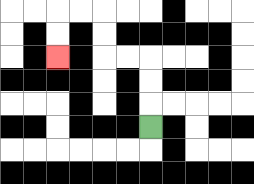{'start': '[6, 5]', 'end': '[2, 2]', 'path_directions': 'U,U,U,L,L,U,U,L,L,D,D', 'path_coordinates': '[[6, 5], [6, 4], [6, 3], [6, 2], [5, 2], [4, 2], [4, 1], [4, 0], [3, 0], [2, 0], [2, 1], [2, 2]]'}